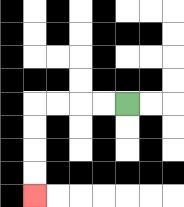{'start': '[5, 4]', 'end': '[1, 8]', 'path_directions': 'L,L,L,L,D,D,D,D', 'path_coordinates': '[[5, 4], [4, 4], [3, 4], [2, 4], [1, 4], [1, 5], [1, 6], [1, 7], [1, 8]]'}